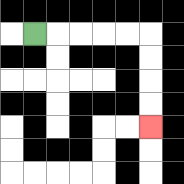{'start': '[1, 1]', 'end': '[6, 5]', 'path_directions': 'R,R,R,R,R,D,D,D,D', 'path_coordinates': '[[1, 1], [2, 1], [3, 1], [4, 1], [5, 1], [6, 1], [6, 2], [6, 3], [6, 4], [6, 5]]'}